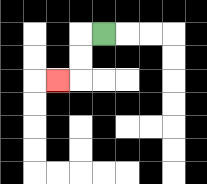{'start': '[4, 1]', 'end': '[2, 3]', 'path_directions': 'L,D,D,L', 'path_coordinates': '[[4, 1], [3, 1], [3, 2], [3, 3], [2, 3]]'}